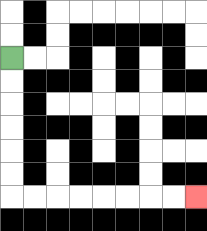{'start': '[0, 2]', 'end': '[8, 8]', 'path_directions': 'D,D,D,D,D,D,R,R,R,R,R,R,R,R', 'path_coordinates': '[[0, 2], [0, 3], [0, 4], [0, 5], [0, 6], [0, 7], [0, 8], [1, 8], [2, 8], [3, 8], [4, 8], [5, 8], [6, 8], [7, 8], [8, 8]]'}